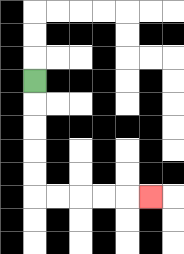{'start': '[1, 3]', 'end': '[6, 8]', 'path_directions': 'D,D,D,D,D,R,R,R,R,R', 'path_coordinates': '[[1, 3], [1, 4], [1, 5], [1, 6], [1, 7], [1, 8], [2, 8], [3, 8], [4, 8], [5, 8], [6, 8]]'}